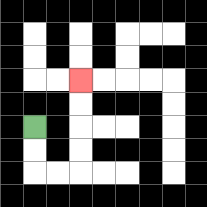{'start': '[1, 5]', 'end': '[3, 3]', 'path_directions': 'D,D,R,R,U,U,U,U', 'path_coordinates': '[[1, 5], [1, 6], [1, 7], [2, 7], [3, 7], [3, 6], [3, 5], [3, 4], [3, 3]]'}